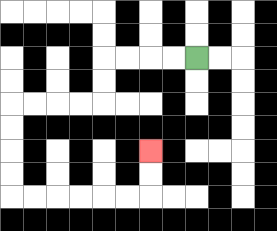{'start': '[8, 2]', 'end': '[6, 6]', 'path_directions': 'L,L,L,L,D,D,L,L,L,L,D,D,D,D,R,R,R,R,R,R,U,U', 'path_coordinates': '[[8, 2], [7, 2], [6, 2], [5, 2], [4, 2], [4, 3], [4, 4], [3, 4], [2, 4], [1, 4], [0, 4], [0, 5], [0, 6], [0, 7], [0, 8], [1, 8], [2, 8], [3, 8], [4, 8], [5, 8], [6, 8], [6, 7], [6, 6]]'}